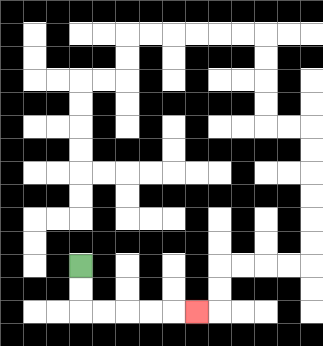{'start': '[3, 11]', 'end': '[8, 13]', 'path_directions': 'D,D,R,R,R,R,R', 'path_coordinates': '[[3, 11], [3, 12], [3, 13], [4, 13], [5, 13], [6, 13], [7, 13], [8, 13]]'}